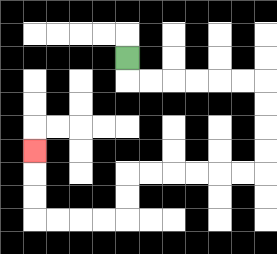{'start': '[5, 2]', 'end': '[1, 6]', 'path_directions': 'D,R,R,R,R,R,R,D,D,D,D,L,L,L,L,L,L,D,D,L,L,L,L,U,U,U', 'path_coordinates': '[[5, 2], [5, 3], [6, 3], [7, 3], [8, 3], [9, 3], [10, 3], [11, 3], [11, 4], [11, 5], [11, 6], [11, 7], [10, 7], [9, 7], [8, 7], [7, 7], [6, 7], [5, 7], [5, 8], [5, 9], [4, 9], [3, 9], [2, 9], [1, 9], [1, 8], [1, 7], [1, 6]]'}